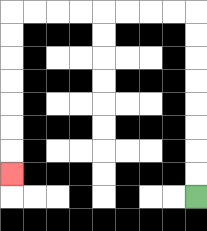{'start': '[8, 8]', 'end': '[0, 7]', 'path_directions': 'U,U,U,U,U,U,U,U,L,L,L,L,L,L,L,L,D,D,D,D,D,D,D', 'path_coordinates': '[[8, 8], [8, 7], [8, 6], [8, 5], [8, 4], [8, 3], [8, 2], [8, 1], [8, 0], [7, 0], [6, 0], [5, 0], [4, 0], [3, 0], [2, 0], [1, 0], [0, 0], [0, 1], [0, 2], [0, 3], [0, 4], [0, 5], [0, 6], [0, 7]]'}